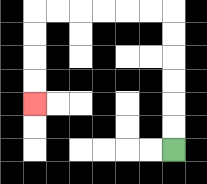{'start': '[7, 6]', 'end': '[1, 4]', 'path_directions': 'U,U,U,U,U,U,L,L,L,L,L,L,D,D,D,D', 'path_coordinates': '[[7, 6], [7, 5], [7, 4], [7, 3], [7, 2], [7, 1], [7, 0], [6, 0], [5, 0], [4, 0], [3, 0], [2, 0], [1, 0], [1, 1], [1, 2], [1, 3], [1, 4]]'}